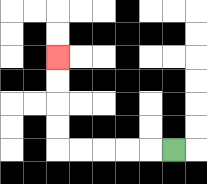{'start': '[7, 6]', 'end': '[2, 2]', 'path_directions': 'L,L,L,L,L,U,U,U,U', 'path_coordinates': '[[7, 6], [6, 6], [5, 6], [4, 6], [3, 6], [2, 6], [2, 5], [2, 4], [2, 3], [2, 2]]'}